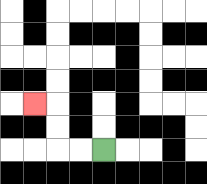{'start': '[4, 6]', 'end': '[1, 4]', 'path_directions': 'L,L,U,U,L', 'path_coordinates': '[[4, 6], [3, 6], [2, 6], [2, 5], [2, 4], [1, 4]]'}